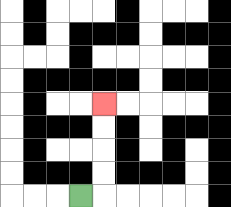{'start': '[3, 8]', 'end': '[4, 4]', 'path_directions': 'R,U,U,U,U', 'path_coordinates': '[[3, 8], [4, 8], [4, 7], [4, 6], [4, 5], [4, 4]]'}